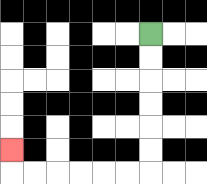{'start': '[6, 1]', 'end': '[0, 6]', 'path_directions': 'D,D,D,D,D,D,L,L,L,L,L,L,U', 'path_coordinates': '[[6, 1], [6, 2], [6, 3], [6, 4], [6, 5], [6, 6], [6, 7], [5, 7], [4, 7], [3, 7], [2, 7], [1, 7], [0, 7], [0, 6]]'}